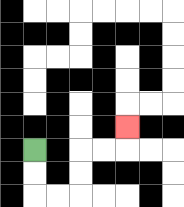{'start': '[1, 6]', 'end': '[5, 5]', 'path_directions': 'D,D,R,R,U,U,R,R,U', 'path_coordinates': '[[1, 6], [1, 7], [1, 8], [2, 8], [3, 8], [3, 7], [3, 6], [4, 6], [5, 6], [5, 5]]'}